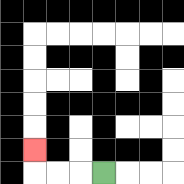{'start': '[4, 7]', 'end': '[1, 6]', 'path_directions': 'L,L,L,U', 'path_coordinates': '[[4, 7], [3, 7], [2, 7], [1, 7], [1, 6]]'}